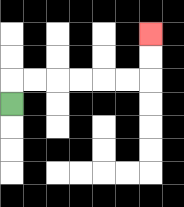{'start': '[0, 4]', 'end': '[6, 1]', 'path_directions': 'U,R,R,R,R,R,R,U,U', 'path_coordinates': '[[0, 4], [0, 3], [1, 3], [2, 3], [3, 3], [4, 3], [5, 3], [6, 3], [6, 2], [6, 1]]'}